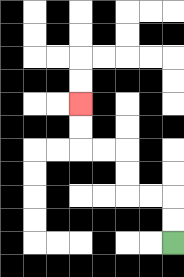{'start': '[7, 10]', 'end': '[3, 4]', 'path_directions': 'U,U,L,L,U,U,L,L,U,U', 'path_coordinates': '[[7, 10], [7, 9], [7, 8], [6, 8], [5, 8], [5, 7], [5, 6], [4, 6], [3, 6], [3, 5], [3, 4]]'}